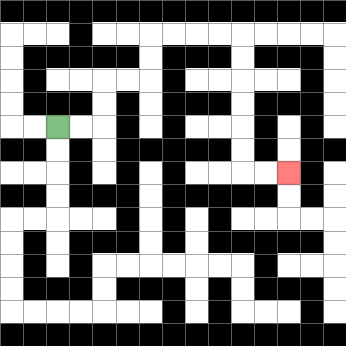{'start': '[2, 5]', 'end': '[12, 7]', 'path_directions': 'R,R,U,U,R,R,U,U,R,R,R,R,D,D,D,D,D,D,R,R', 'path_coordinates': '[[2, 5], [3, 5], [4, 5], [4, 4], [4, 3], [5, 3], [6, 3], [6, 2], [6, 1], [7, 1], [8, 1], [9, 1], [10, 1], [10, 2], [10, 3], [10, 4], [10, 5], [10, 6], [10, 7], [11, 7], [12, 7]]'}